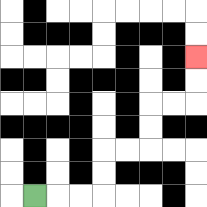{'start': '[1, 8]', 'end': '[8, 2]', 'path_directions': 'R,R,R,U,U,R,R,U,U,R,R,U,U', 'path_coordinates': '[[1, 8], [2, 8], [3, 8], [4, 8], [4, 7], [4, 6], [5, 6], [6, 6], [6, 5], [6, 4], [7, 4], [8, 4], [8, 3], [8, 2]]'}